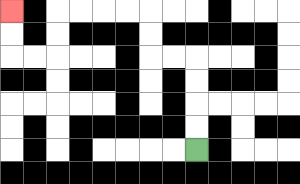{'start': '[8, 6]', 'end': '[0, 0]', 'path_directions': 'U,U,U,U,L,L,U,U,L,L,L,L,D,D,L,L,U,U', 'path_coordinates': '[[8, 6], [8, 5], [8, 4], [8, 3], [8, 2], [7, 2], [6, 2], [6, 1], [6, 0], [5, 0], [4, 0], [3, 0], [2, 0], [2, 1], [2, 2], [1, 2], [0, 2], [0, 1], [0, 0]]'}